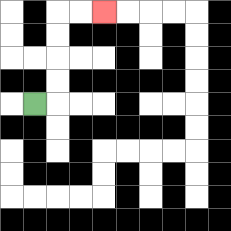{'start': '[1, 4]', 'end': '[4, 0]', 'path_directions': 'R,U,U,U,U,R,R', 'path_coordinates': '[[1, 4], [2, 4], [2, 3], [2, 2], [2, 1], [2, 0], [3, 0], [4, 0]]'}